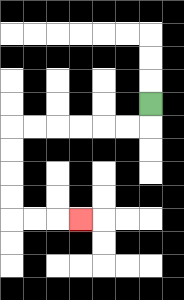{'start': '[6, 4]', 'end': '[3, 9]', 'path_directions': 'D,L,L,L,L,L,L,D,D,D,D,R,R,R', 'path_coordinates': '[[6, 4], [6, 5], [5, 5], [4, 5], [3, 5], [2, 5], [1, 5], [0, 5], [0, 6], [0, 7], [0, 8], [0, 9], [1, 9], [2, 9], [3, 9]]'}